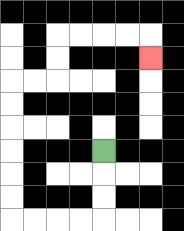{'start': '[4, 6]', 'end': '[6, 2]', 'path_directions': 'D,D,D,L,L,L,L,U,U,U,U,U,U,R,R,U,U,R,R,R,R,D', 'path_coordinates': '[[4, 6], [4, 7], [4, 8], [4, 9], [3, 9], [2, 9], [1, 9], [0, 9], [0, 8], [0, 7], [0, 6], [0, 5], [0, 4], [0, 3], [1, 3], [2, 3], [2, 2], [2, 1], [3, 1], [4, 1], [5, 1], [6, 1], [6, 2]]'}